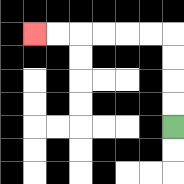{'start': '[7, 5]', 'end': '[1, 1]', 'path_directions': 'U,U,U,U,L,L,L,L,L,L', 'path_coordinates': '[[7, 5], [7, 4], [7, 3], [7, 2], [7, 1], [6, 1], [5, 1], [4, 1], [3, 1], [2, 1], [1, 1]]'}